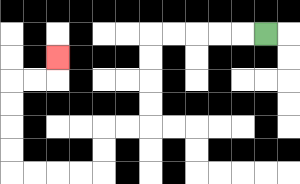{'start': '[11, 1]', 'end': '[2, 2]', 'path_directions': 'L,L,L,L,L,D,D,D,D,L,L,D,D,L,L,L,L,U,U,U,U,R,R,U', 'path_coordinates': '[[11, 1], [10, 1], [9, 1], [8, 1], [7, 1], [6, 1], [6, 2], [6, 3], [6, 4], [6, 5], [5, 5], [4, 5], [4, 6], [4, 7], [3, 7], [2, 7], [1, 7], [0, 7], [0, 6], [0, 5], [0, 4], [0, 3], [1, 3], [2, 3], [2, 2]]'}